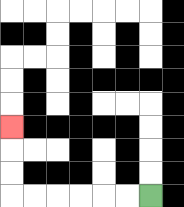{'start': '[6, 8]', 'end': '[0, 5]', 'path_directions': 'L,L,L,L,L,L,U,U,U', 'path_coordinates': '[[6, 8], [5, 8], [4, 8], [3, 8], [2, 8], [1, 8], [0, 8], [0, 7], [0, 6], [0, 5]]'}